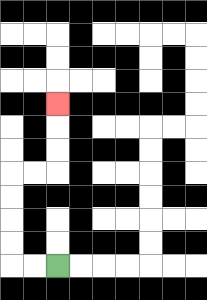{'start': '[2, 11]', 'end': '[2, 4]', 'path_directions': 'L,L,U,U,U,U,R,R,U,U,U', 'path_coordinates': '[[2, 11], [1, 11], [0, 11], [0, 10], [0, 9], [0, 8], [0, 7], [1, 7], [2, 7], [2, 6], [2, 5], [2, 4]]'}